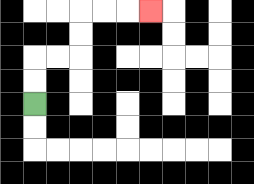{'start': '[1, 4]', 'end': '[6, 0]', 'path_directions': 'U,U,R,R,U,U,R,R,R', 'path_coordinates': '[[1, 4], [1, 3], [1, 2], [2, 2], [3, 2], [3, 1], [3, 0], [4, 0], [5, 0], [6, 0]]'}